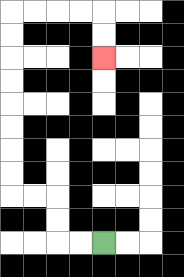{'start': '[4, 10]', 'end': '[4, 2]', 'path_directions': 'L,L,U,U,L,L,U,U,U,U,U,U,U,U,R,R,R,R,D,D', 'path_coordinates': '[[4, 10], [3, 10], [2, 10], [2, 9], [2, 8], [1, 8], [0, 8], [0, 7], [0, 6], [0, 5], [0, 4], [0, 3], [0, 2], [0, 1], [0, 0], [1, 0], [2, 0], [3, 0], [4, 0], [4, 1], [4, 2]]'}